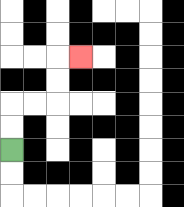{'start': '[0, 6]', 'end': '[3, 2]', 'path_directions': 'U,U,R,R,U,U,R', 'path_coordinates': '[[0, 6], [0, 5], [0, 4], [1, 4], [2, 4], [2, 3], [2, 2], [3, 2]]'}